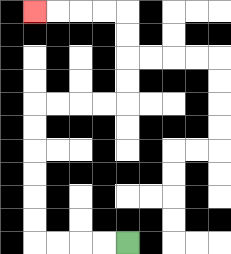{'start': '[5, 10]', 'end': '[1, 0]', 'path_directions': 'L,L,L,L,U,U,U,U,U,U,R,R,R,R,U,U,U,U,L,L,L,L', 'path_coordinates': '[[5, 10], [4, 10], [3, 10], [2, 10], [1, 10], [1, 9], [1, 8], [1, 7], [1, 6], [1, 5], [1, 4], [2, 4], [3, 4], [4, 4], [5, 4], [5, 3], [5, 2], [5, 1], [5, 0], [4, 0], [3, 0], [2, 0], [1, 0]]'}